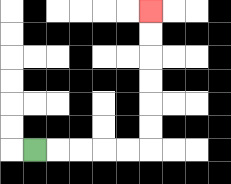{'start': '[1, 6]', 'end': '[6, 0]', 'path_directions': 'R,R,R,R,R,U,U,U,U,U,U', 'path_coordinates': '[[1, 6], [2, 6], [3, 6], [4, 6], [5, 6], [6, 6], [6, 5], [6, 4], [6, 3], [6, 2], [6, 1], [6, 0]]'}